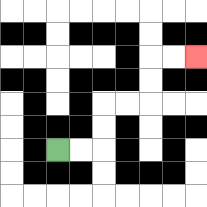{'start': '[2, 6]', 'end': '[8, 2]', 'path_directions': 'R,R,U,U,R,R,U,U,R,R', 'path_coordinates': '[[2, 6], [3, 6], [4, 6], [4, 5], [4, 4], [5, 4], [6, 4], [6, 3], [6, 2], [7, 2], [8, 2]]'}